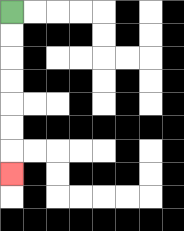{'start': '[0, 0]', 'end': '[0, 7]', 'path_directions': 'D,D,D,D,D,D,D', 'path_coordinates': '[[0, 0], [0, 1], [0, 2], [0, 3], [0, 4], [0, 5], [0, 6], [0, 7]]'}